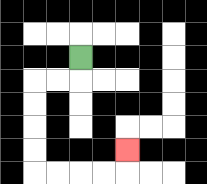{'start': '[3, 2]', 'end': '[5, 6]', 'path_directions': 'D,L,L,D,D,D,D,R,R,R,R,U', 'path_coordinates': '[[3, 2], [3, 3], [2, 3], [1, 3], [1, 4], [1, 5], [1, 6], [1, 7], [2, 7], [3, 7], [4, 7], [5, 7], [5, 6]]'}